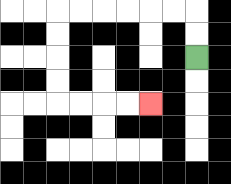{'start': '[8, 2]', 'end': '[6, 4]', 'path_directions': 'U,U,L,L,L,L,L,L,D,D,D,D,R,R,R,R', 'path_coordinates': '[[8, 2], [8, 1], [8, 0], [7, 0], [6, 0], [5, 0], [4, 0], [3, 0], [2, 0], [2, 1], [2, 2], [2, 3], [2, 4], [3, 4], [4, 4], [5, 4], [6, 4]]'}